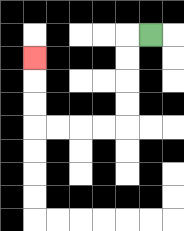{'start': '[6, 1]', 'end': '[1, 2]', 'path_directions': 'L,D,D,D,D,L,L,L,L,U,U,U', 'path_coordinates': '[[6, 1], [5, 1], [5, 2], [5, 3], [5, 4], [5, 5], [4, 5], [3, 5], [2, 5], [1, 5], [1, 4], [1, 3], [1, 2]]'}